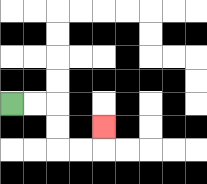{'start': '[0, 4]', 'end': '[4, 5]', 'path_directions': 'R,R,D,D,R,R,U', 'path_coordinates': '[[0, 4], [1, 4], [2, 4], [2, 5], [2, 6], [3, 6], [4, 6], [4, 5]]'}